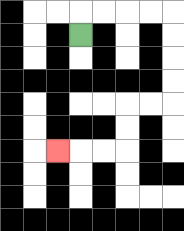{'start': '[3, 1]', 'end': '[2, 6]', 'path_directions': 'U,R,R,R,R,D,D,D,D,L,L,D,D,L,L,L', 'path_coordinates': '[[3, 1], [3, 0], [4, 0], [5, 0], [6, 0], [7, 0], [7, 1], [7, 2], [7, 3], [7, 4], [6, 4], [5, 4], [5, 5], [5, 6], [4, 6], [3, 6], [2, 6]]'}